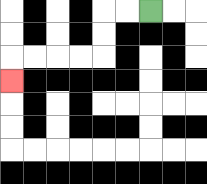{'start': '[6, 0]', 'end': '[0, 3]', 'path_directions': 'L,L,D,D,L,L,L,L,D', 'path_coordinates': '[[6, 0], [5, 0], [4, 0], [4, 1], [4, 2], [3, 2], [2, 2], [1, 2], [0, 2], [0, 3]]'}